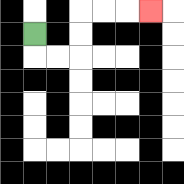{'start': '[1, 1]', 'end': '[6, 0]', 'path_directions': 'D,R,R,U,U,R,R,R', 'path_coordinates': '[[1, 1], [1, 2], [2, 2], [3, 2], [3, 1], [3, 0], [4, 0], [5, 0], [6, 0]]'}